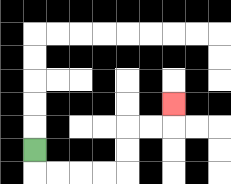{'start': '[1, 6]', 'end': '[7, 4]', 'path_directions': 'D,R,R,R,R,U,U,R,R,U', 'path_coordinates': '[[1, 6], [1, 7], [2, 7], [3, 7], [4, 7], [5, 7], [5, 6], [5, 5], [6, 5], [7, 5], [7, 4]]'}